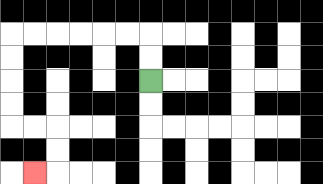{'start': '[6, 3]', 'end': '[1, 7]', 'path_directions': 'U,U,L,L,L,L,L,L,D,D,D,D,R,R,D,D,L', 'path_coordinates': '[[6, 3], [6, 2], [6, 1], [5, 1], [4, 1], [3, 1], [2, 1], [1, 1], [0, 1], [0, 2], [0, 3], [0, 4], [0, 5], [1, 5], [2, 5], [2, 6], [2, 7], [1, 7]]'}